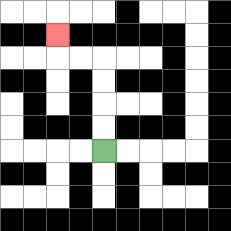{'start': '[4, 6]', 'end': '[2, 1]', 'path_directions': 'U,U,U,U,L,L,U', 'path_coordinates': '[[4, 6], [4, 5], [4, 4], [4, 3], [4, 2], [3, 2], [2, 2], [2, 1]]'}